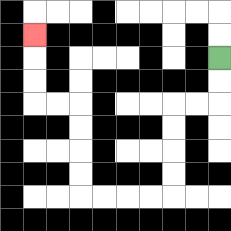{'start': '[9, 2]', 'end': '[1, 1]', 'path_directions': 'D,D,L,L,D,D,D,D,L,L,L,L,U,U,U,U,L,L,U,U,U', 'path_coordinates': '[[9, 2], [9, 3], [9, 4], [8, 4], [7, 4], [7, 5], [7, 6], [7, 7], [7, 8], [6, 8], [5, 8], [4, 8], [3, 8], [3, 7], [3, 6], [3, 5], [3, 4], [2, 4], [1, 4], [1, 3], [1, 2], [1, 1]]'}